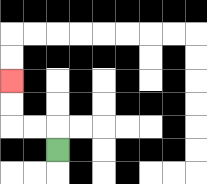{'start': '[2, 6]', 'end': '[0, 3]', 'path_directions': 'U,L,L,U,U', 'path_coordinates': '[[2, 6], [2, 5], [1, 5], [0, 5], [0, 4], [0, 3]]'}